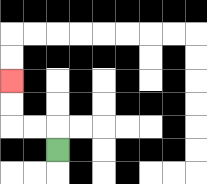{'start': '[2, 6]', 'end': '[0, 3]', 'path_directions': 'U,L,L,U,U', 'path_coordinates': '[[2, 6], [2, 5], [1, 5], [0, 5], [0, 4], [0, 3]]'}